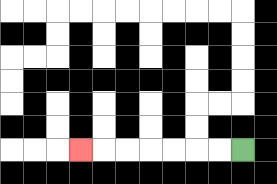{'start': '[10, 6]', 'end': '[3, 6]', 'path_directions': 'L,L,L,L,L,L,L', 'path_coordinates': '[[10, 6], [9, 6], [8, 6], [7, 6], [6, 6], [5, 6], [4, 6], [3, 6]]'}